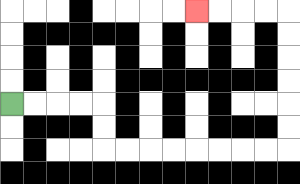{'start': '[0, 4]', 'end': '[8, 0]', 'path_directions': 'R,R,R,R,D,D,R,R,R,R,R,R,R,R,U,U,U,U,U,U,L,L,L,L', 'path_coordinates': '[[0, 4], [1, 4], [2, 4], [3, 4], [4, 4], [4, 5], [4, 6], [5, 6], [6, 6], [7, 6], [8, 6], [9, 6], [10, 6], [11, 6], [12, 6], [12, 5], [12, 4], [12, 3], [12, 2], [12, 1], [12, 0], [11, 0], [10, 0], [9, 0], [8, 0]]'}